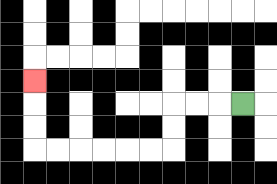{'start': '[10, 4]', 'end': '[1, 3]', 'path_directions': 'L,L,L,D,D,L,L,L,L,L,L,U,U,U', 'path_coordinates': '[[10, 4], [9, 4], [8, 4], [7, 4], [7, 5], [7, 6], [6, 6], [5, 6], [4, 6], [3, 6], [2, 6], [1, 6], [1, 5], [1, 4], [1, 3]]'}